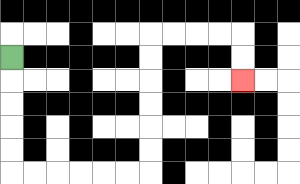{'start': '[0, 2]', 'end': '[10, 3]', 'path_directions': 'D,D,D,D,D,R,R,R,R,R,R,U,U,U,U,U,U,R,R,R,R,D,D', 'path_coordinates': '[[0, 2], [0, 3], [0, 4], [0, 5], [0, 6], [0, 7], [1, 7], [2, 7], [3, 7], [4, 7], [5, 7], [6, 7], [6, 6], [6, 5], [6, 4], [6, 3], [6, 2], [6, 1], [7, 1], [8, 1], [9, 1], [10, 1], [10, 2], [10, 3]]'}